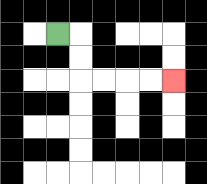{'start': '[2, 1]', 'end': '[7, 3]', 'path_directions': 'R,D,D,R,R,R,R', 'path_coordinates': '[[2, 1], [3, 1], [3, 2], [3, 3], [4, 3], [5, 3], [6, 3], [7, 3]]'}